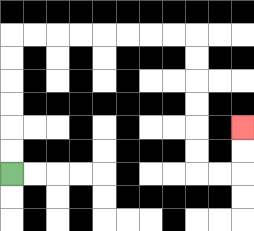{'start': '[0, 7]', 'end': '[10, 5]', 'path_directions': 'U,U,U,U,U,U,R,R,R,R,R,R,R,R,D,D,D,D,D,D,R,R,U,U', 'path_coordinates': '[[0, 7], [0, 6], [0, 5], [0, 4], [0, 3], [0, 2], [0, 1], [1, 1], [2, 1], [3, 1], [4, 1], [5, 1], [6, 1], [7, 1], [8, 1], [8, 2], [8, 3], [8, 4], [8, 5], [8, 6], [8, 7], [9, 7], [10, 7], [10, 6], [10, 5]]'}